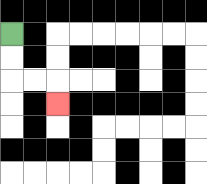{'start': '[0, 1]', 'end': '[2, 4]', 'path_directions': 'D,D,R,R,D', 'path_coordinates': '[[0, 1], [0, 2], [0, 3], [1, 3], [2, 3], [2, 4]]'}